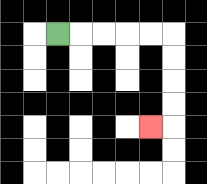{'start': '[2, 1]', 'end': '[6, 5]', 'path_directions': 'R,R,R,R,R,D,D,D,D,L', 'path_coordinates': '[[2, 1], [3, 1], [4, 1], [5, 1], [6, 1], [7, 1], [7, 2], [7, 3], [7, 4], [7, 5], [6, 5]]'}